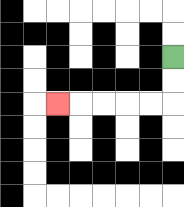{'start': '[7, 2]', 'end': '[2, 4]', 'path_directions': 'D,D,L,L,L,L,L', 'path_coordinates': '[[7, 2], [7, 3], [7, 4], [6, 4], [5, 4], [4, 4], [3, 4], [2, 4]]'}